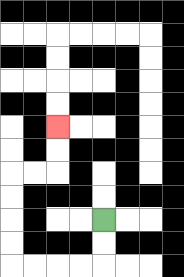{'start': '[4, 9]', 'end': '[2, 5]', 'path_directions': 'D,D,L,L,L,L,U,U,U,U,R,R,U,U', 'path_coordinates': '[[4, 9], [4, 10], [4, 11], [3, 11], [2, 11], [1, 11], [0, 11], [0, 10], [0, 9], [0, 8], [0, 7], [1, 7], [2, 7], [2, 6], [2, 5]]'}